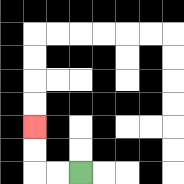{'start': '[3, 7]', 'end': '[1, 5]', 'path_directions': 'L,L,U,U', 'path_coordinates': '[[3, 7], [2, 7], [1, 7], [1, 6], [1, 5]]'}